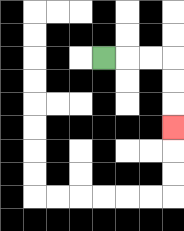{'start': '[4, 2]', 'end': '[7, 5]', 'path_directions': 'R,R,R,D,D,D', 'path_coordinates': '[[4, 2], [5, 2], [6, 2], [7, 2], [7, 3], [7, 4], [7, 5]]'}